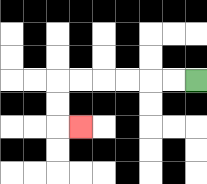{'start': '[8, 3]', 'end': '[3, 5]', 'path_directions': 'L,L,L,L,L,L,D,D,R', 'path_coordinates': '[[8, 3], [7, 3], [6, 3], [5, 3], [4, 3], [3, 3], [2, 3], [2, 4], [2, 5], [3, 5]]'}